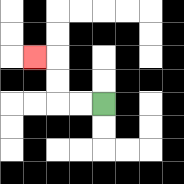{'start': '[4, 4]', 'end': '[1, 2]', 'path_directions': 'L,L,U,U,L', 'path_coordinates': '[[4, 4], [3, 4], [2, 4], [2, 3], [2, 2], [1, 2]]'}